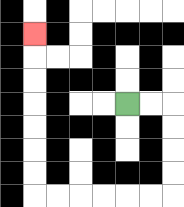{'start': '[5, 4]', 'end': '[1, 1]', 'path_directions': 'R,R,D,D,D,D,L,L,L,L,L,L,U,U,U,U,U,U,U', 'path_coordinates': '[[5, 4], [6, 4], [7, 4], [7, 5], [7, 6], [7, 7], [7, 8], [6, 8], [5, 8], [4, 8], [3, 8], [2, 8], [1, 8], [1, 7], [1, 6], [1, 5], [1, 4], [1, 3], [1, 2], [1, 1]]'}